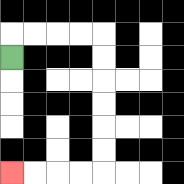{'start': '[0, 2]', 'end': '[0, 7]', 'path_directions': 'U,R,R,R,R,D,D,D,D,D,D,L,L,L,L', 'path_coordinates': '[[0, 2], [0, 1], [1, 1], [2, 1], [3, 1], [4, 1], [4, 2], [4, 3], [4, 4], [4, 5], [4, 6], [4, 7], [3, 7], [2, 7], [1, 7], [0, 7]]'}